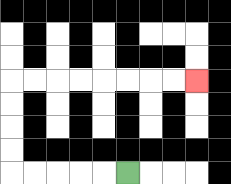{'start': '[5, 7]', 'end': '[8, 3]', 'path_directions': 'L,L,L,L,L,U,U,U,U,R,R,R,R,R,R,R,R', 'path_coordinates': '[[5, 7], [4, 7], [3, 7], [2, 7], [1, 7], [0, 7], [0, 6], [0, 5], [0, 4], [0, 3], [1, 3], [2, 3], [3, 3], [4, 3], [5, 3], [6, 3], [7, 3], [8, 3]]'}